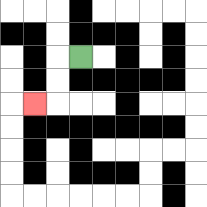{'start': '[3, 2]', 'end': '[1, 4]', 'path_directions': 'L,D,D,L', 'path_coordinates': '[[3, 2], [2, 2], [2, 3], [2, 4], [1, 4]]'}